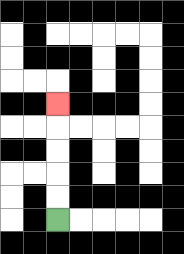{'start': '[2, 9]', 'end': '[2, 4]', 'path_directions': 'U,U,U,U,U', 'path_coordinates': '[[2, 9], [2, 8], [2, 7], [2, 6], [2, 5], [2, 4]]'}